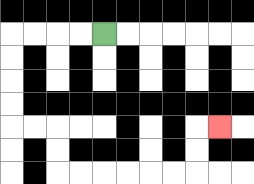{'start': '[4, 1]', 'end': '[9, 5]', 'path_directions': 'L,L,L,L,D,D,D,D,R,R,D,D,R,R,R,R,R,R,U,U,R', 'path_coordinates': '[[4, 1], [3, 1], [2, 1], [1, 1], [0, 1], [0, 2], [0, 3], [0, 4], [0, 5], [1, 5], [2, 5], [2, 6], [2, 7], [3, 7], [4, 7], [5, 7], [6, 7], [7, 7], [8, 7], [8, 6], [8, 5], [9, 5]]'}